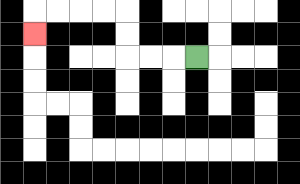{'start': '[8, 2]', 'end': '[1, 1]', 'path_directions': 'L,L,L,U,U,L,L,L,L,D', 'path_coordinates': '[[8, 2], [7, 2], [6, 2], [5, 2], [5, 1], [5, 0], [4, 0], [3, 0], [2, 0], [1, 0], [1, 1]]'}